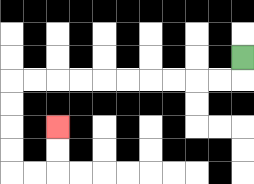{'start': '[10, 2]', 'end': '[2, 5]', 'path_directions': 'D,L,L,L,L,L,L,L,L,L,L,D,D,D,D,R,R,U,U', 'path_coordinates': '[[10, 2], [10, 3], [9, 3], [8, 3], [7, 3], [6, 3], [5, 3], [4, 3], [3, 3], [2, 3], [1, 3], [0, 3], [0, 4], [0, 5], [0, 6], [0, 7], [1, 7], [2, 7], [2, 6], [2, 5]]'}